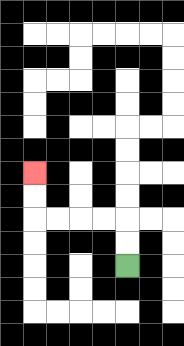{'start': '[5, 11]', 'end': '[1, 7]', 'path_directions': 'U,U,L,L,L,L,U,U', 'path_coordinates': '[[5, 11], [5, 10], [5, 9], [4, 9], [3, 9], [2, 9], [1, 9], [1, 8], [1, 7]]'}